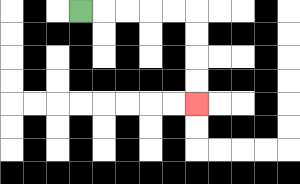{'start': '[3, 0]', 'end': '[8, 4]', 'path_directions': 'R,R,R,R,R,D,D,D,D', 'path_coordinates': '[[3, 0], [4, 0], [5, 0], [6, 0], [7, 0], [8, 0], [8, 1], [8, 2], [8, 3], [8, 4]]'}